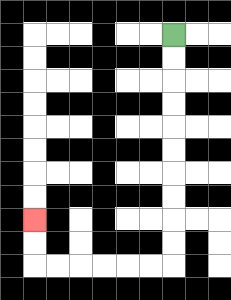{'start': '[7, 1]', 'end': '[1, 9]', 'path_directions': 'D,D,D,D,D,D,D,D,D,D,L,L,L,L,L,L,U,U', 'path_coordinates': '[[7, 1], [7, 2], [7, 3], [7, 4], [7, 5], [7, 6], [7, 7], [7, 8], [7, 9], [7, 10], [7, 11], [6, 11], [5, 11], [4, 11], [3, 11], [2, 11], [1, 11], [1, 10], [1, 9]]'}